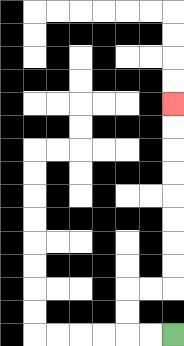{'start': '[7, 14]', 'end': '[7, 4]', 'path_directions': 'L,L,U,U,R,R,U,U,U,U,U,U,U,U', 'path_coordinates': '[[7, 14], [6, 14], [5, 14], [5, 13], [5, 12], [6, 12], [7, 12], [7, 11], [7, 10], [7, 9], [7, 8], [7, 7], [7, 6], [7, 5], [7, 4]]'}